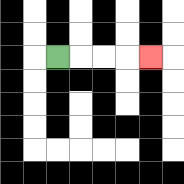{'start': '[2, 2]', 'end': '[6, 2]', 'path_directions': 'R,R,R,R', 'path_coordinates': '[[2, 2], [3, 2], [4, 2], [5, 2], [6, 2]]'}